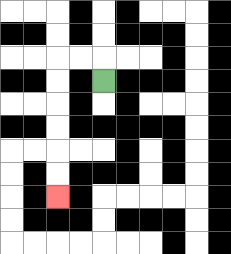{'start': '[4, 3]', 'end': '[2, 8]', 'path_directions': 'U,L,L,D,D,D,D,D,D', 'path_coordinates': '[[4, 3], [4, 2], [3, 2], [2, 2], [2, 3], [2, 4], [2, 5], [2, 6], [2, 7], [2, 8]]'}